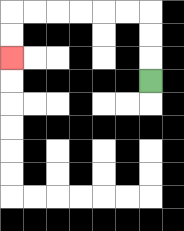{'start': '[6, 3]', 'end': '[0, 2]', 'path_directions': 'U,U,U,L,L,L,L,L,L,D,D', 'path_coordinates': '[[6, 3], [6, 2], [6, 1], [6, 0], [5, 0], [4, 0], [3, 0], [2, 0], [1, 0], [0, 0], [0, 1], [0, 2]]'}